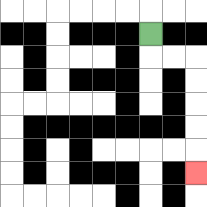{'start': '[6, 1]', 'end': '[8, 7]', 'path_directions': 'D,R,R,D,D,D,D,D', 'path_coordinates': '[[6, 1], [6, 2], [7, 2], [8, 2], [8, 3], [8, 4], [8, 5], [8, 6], [8, 7]]'}